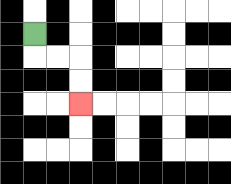{'start': '[1, 1]', 'end': '[3, 4]', 'path_directions': 'D,R,R,D,D', 'path_coordinates': '[[1, 1], [1, 2], [2, 2], [3, 2], [3, 3], [3, 4]]'}